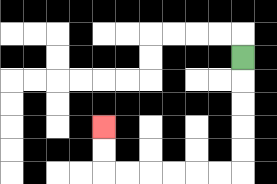{'start': '[10, 2]', 'end': '[4, 5]', 'path_directions': 'D,D,D,D,D,L,L,L,L,L,L,U,U', 'path_coordinates': '[[10, 2], [10, 3], [10, 4], [10, 5], [10, 6], [10, 7], [9, 7], [8, 7], [7, 7], [6, 7], [5, 7], [4, 7], [4, 6], [4, 5]]'}